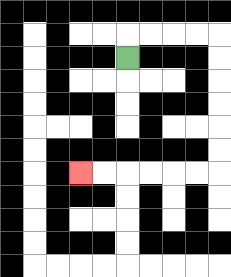{'start': '[5, 2]', 'end': '[3, 7]', 'path_directions': 'U,R,R,R,R,D,D,D,D,D,D,L,L,L,L,L,L', 'path_coordinates': '[[5, 2], [5, 1], [6, 1], [7, 1], [8, 1], [9, 1], [9, 2], [9, 3], [9, 4], [9, 5], [9, 6], [9, 7], [8, 7], [7, 7], [6, 7], [5, 7], [4, 7], [3, 7]]'}